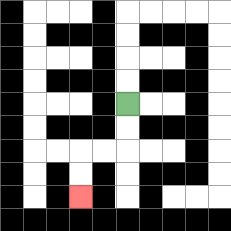{'start': '[5, 4]', 'end': '[3, 8]', 'path_directions': 'D,D,L,L,D,D', 'path_coordinates': '[[5, 4], [5, 5], [5, 6], [4, 6], [3, 6], [3, 7], [3, 8]]'}